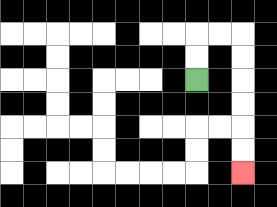{'start': '[8, 3]', 'end': '[10, 7]', 'path_directions': 'U,U,R,R,D,D,D,D,D,D', 'path_coordinates': '[[8, 3], [8, 2], [8, 1], [9, 1], [10, 1], [10, 2], [10, 3], [10, 4], [10, 5], [10, 6], [10, 7]]'}